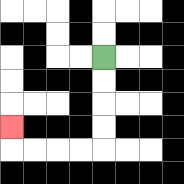{'start': '[4, 2]', 'end': '[0, 5]', 'path_directions': 'D,D,D,D,L,L,L,L,U', 'path_coordinates': '[[4, 2], [4, 3], [4, 4], [4, 5], [4, 6], [3, 6], [2, 6], [1, 6], [0, 6], [0, 5]]'}